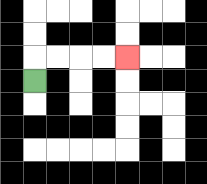{'start': '[1, 3]', 'end': '[5, 2]', 'path_directions': 'U,R,R,R,R', 'path_coordinates': '[[1, 3], [1, 2], [2, 2], [3, 2], [4, 2], [5, 2]]'}